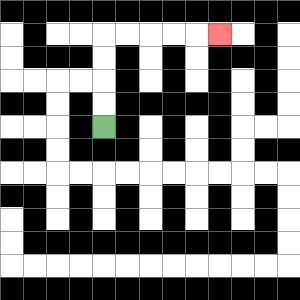{'start': '[4, 5]', 'end': '[9, 1]', 'path_directions': 'U,U,U,U,R,R,R,R,R', 'path_coordinates': '[[4, 5], [4, 4], [4, 3], [4, 2], [4, 1], [5, 1], [6, 1], [7, 1], [8, 1], [9, 1]]'}